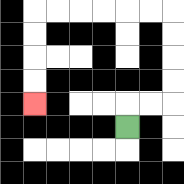{'start': '[5, 5]', 'end': '[1, 4]', 'path_directions': 'U,R,R,U,U,U,U,L,L,L,L,L,L,D,D,D,D', 'path_coordinates': '[[5, 5], [5, 4], [6, 4], [7, 4], [7, 3], [7, 2], [7, 1], [7, 0], [6, 0], [5, 0], [4, 0], [3, 0], [2, 0], [1, 0], [1, 1], [1, 2], [1, 3], [1, 4]]'}